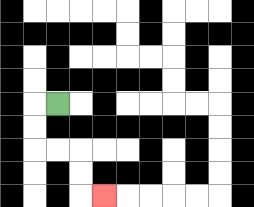{'start': '[2, 4]', 'end': '[4, 8]', 'path_directions': 'L,D,D,R,R,D,D,R', 'path_coordinates': '[[2, 4], [1, 4], [1, 5], [1, 6], [2, 6], [3, 6], [3, 7], [3, 8], [4, 8]]'}